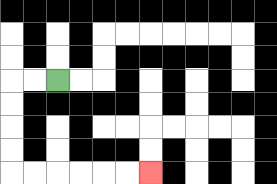{'start': '[2, 3]', 'end': '[6, 7]', 'path_directions': 'L,L,D,D,D,D,R,R,R,R,R,R', 'path_coordinates': '[[2, 3], [1, 3], [0, 3], [0, 4], [0, 5], [0, 6], [0, 7], [1, 7], [2, 7], [3, 7], [4, 7], [5, 7], [6, 7]]'}